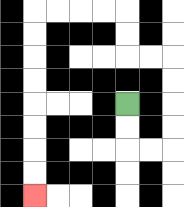{'start': '[5, 4]', 'end': '[1, 8]', 'path_directions': 'D,D,R,R,U,U,U,U,L,L,U,U,L,L,L,L,D,D,D,D,D,D,D,D', 'path_coordinates': '[[5, 4], [5, 5], [5, 6], [6, 6], [7, 6], [7, 5], [7, 4], [7, 3], [7, 2], [6, 2], [5, 2], [5, 1], [5, 0], [4, 0], [3, 0], [2, 0], [1, 0], [1, 1], [1, 2], [1, 3], [1, 4], [1, 5], [1, 6], [1, 7], [1, 8]]'}